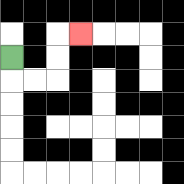{'start': '[0, 2]', 'end': '[3, 1]', 'path_directions': 'D,R,R,U,U,R', 'path_coordinates': '[[0, 2], [0, 3], [1, 3], [2, 3], [2, 2], [2, 1], [3, 1]]'}